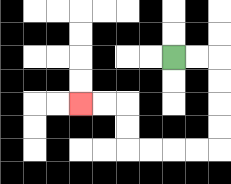{'start': '[7, 2]', 'end': '[3, 4]', 'path_directions': 'R,R,D,D,D,D,L,L,L,L,U,U,L,L', 'path_coordinates': '[[7, 2], [8, 2], [9, 2], [9, 3], [9, 4], [9, 5], [9, 6], [8, 6], [7, 6], [6, 6], [5, 6], [5, 5], [5, 4], [4, 4], [3, 4]]'}